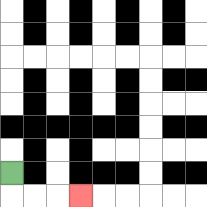{'start': '[0, 7]', 'end': '[3, 8]', 'path_directions': 'D,R,R,R', 'path_coordinates': '[[0, 7], [0, 8], [1, 8], [2, 8], [3, 8]]'}